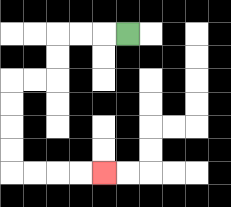{'start': '[5, 1]', 'end': '[4, 7]', 'path_directions': 'L,L,L,D,D,L,L,D,D,D,D,R,R,R,R', 'path_coordinates': '[[5, 1], [4, 1], [3, 1], [2, 1], [2, 2], [2, 3], [1, 3], [0, 3], [0, 4], [0, 5], [0, 6], [0, 7], [1, 7], [2, 7], [3, 7], [4, 7]]'}